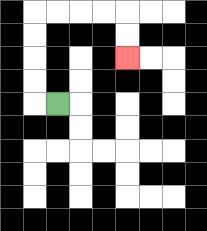{'start': '[2, 4]', 'end': '[5, 2]', 'path_directions': 'L,U,U,U,U,R,R,R,R,D,D', 'path_coordinates': '[[2, 4], [1, 4], [1, 3], [1, 2], [1, 1], [1, 0], [2, 0], [3, 0], [4, 0], [5, 0], [5, 1], [5, 2]]'}